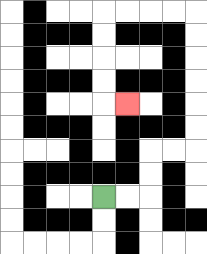{'start': '[4, 8]', 'end': '[5, 4]', 'path_directions': 'R,R,U,U,R,R,U,U,U,U,U,U,L,L,L,L,D,D,D,D,R', 'path_coordinates': '[[4, 8], [5, 8], [6, 8], [6, 7], [6, 6], [7, 6], [8, 6], [8, 5], [8, 4], [8, 3], [8, 2], [8, 1], [8, 0], [7, 0], [6, 0], [5, 0], [4, 0], [4, 1], [4, 2], [4, 3], [4, 4], [5, 4]]'}